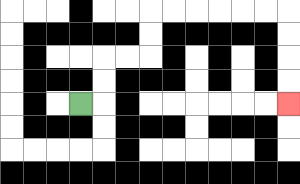{'start': '[3, 4]', 'end': '[12, 4]', 'path_directions': 'R,U,U,R,R,U,U,R,R,R,R,R,R,D,D,D,D', 'path_coordinates': '[[3, 4], [4, 4], [4, 3], [4, 2], [5, 2], [6, 2], [6, 1], [6, 0], [7, 0], [8, 0], [9, 0], [10, 0], [11, 0], [12, 0], [12, 1], [12, 2], [12, 3], [12, 4]]'}